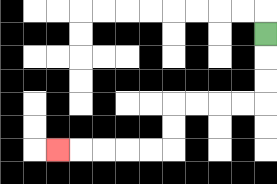{'start': '[11, 1]', 'end': '[2, 6]', 'path_directions': 'D,D,D,L,L,L,L,D,D,L,L,L,L,L', 'path_coordinates': '[[11, 1], [11, 2], [11, 3], [11, 4], [10, 4], [9, 4], [8, 4], [7, 4], [7, 5], [7, 6], [6, 6], [5, 6], [4, 6], [3, 6], [2, 6]]'}